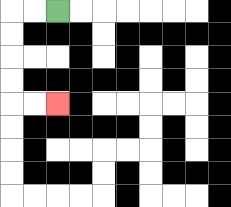{'start': '[2, 0]', 'end': '[2, 4]', 'path_directions': 'L,L,D,D,D,D,R,R', 'path_coordinates': '[[2, 0], [1, 0], [0, 0], [0, 1], [0, 2], [0, 3], [0, 4], [1, 4], [2, 4]]'}